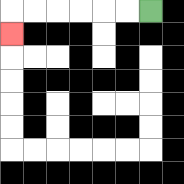{'start': '[6, 0]', 'end': '[0, 1]', 'path_directions': 'L,L,L,L,L,L,D', 'path_coordinates': '[[6, 0], [5, 0], [4, 0], [3, 0], [2, 0], [1, 0], [0, 0], [0, 1]]'}